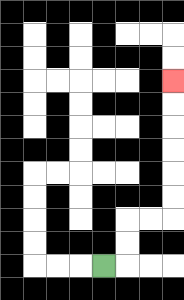{'start': '[4, 11]', 'end': '[7, 3]', 'path_directions': 'R,U,U,R,R,U,U,U,U,U,U', 'path_coordinates': '[[4, 11], [5, 11], [5, 10], [5, 9], [6, 9], [7, 9], [7, 8], [7, 7], [7, 6], [7, 5], [7, 4], [7, 3]]'}